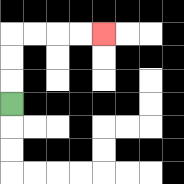{'start': '[0, 4]', 'end': '[4, 1]', 'path_directions': 'U,U,U,R,R,R,R', 'path_coordinates': '[[0, 4], [0, 3], [0, 2], [0, 1], [1, 1], [2, 1], [3, 1], [4, 1]]'}